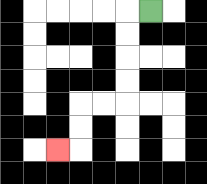{'start': '[6, 0]', 'end': '[2, 6]', 'path_directions': 'L,D,D,D,D,L,L,D,D,L', 'path_coordinates': '[[6, 0], [5, 0], [5, 1], [5, 2], [5, 3], [5, 4], [4, 4], [3, 4], [3, 5], [3, 6], [2, 6]]'}